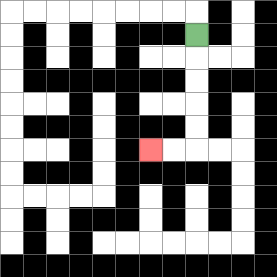{'start': '[8, 1]', 'end': '[6, 6]', 'path_directions': 'D,D,D,D,D,L,L', 'path_coordinates': '[[8, 1], [8, 2], [8, 3], [8, 4], [8, 5], [8, 6], [7, 6], [6, 6]]'}